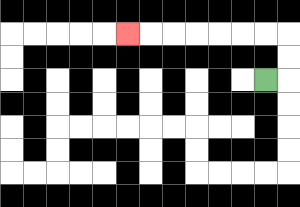{'start': '[11, 3]', 'end': '[5, 1]', 'path_directions': 'R,U,U,L,L,L,L,L,L,L', 'path_coordinates': '[[11, 3], [12, 3], [12, 2], [12, 1], [11, 1], [10, 1], [9, 1], [8, 1], [7, 1], [6, 1], [5, 1]]'}